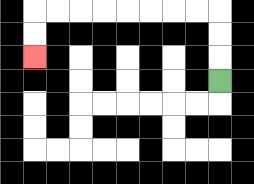{'start': '[9, 3]', 'end': '[1, 2]', 'path_directions': 'U,U,U,L,L,L,L,L,L,L,L,D,D', 'path_coordinates': '[[9, 3], [9, 2], [9, 1], [9, 0], [8, 0], [7, 0], [6, 0], [5, 0], [4, 0], [3, 0], [2, 0], [1, 0], [1, 1], [1, 2]]'}